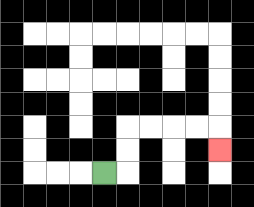{'start': '[4, 7]', 'end': '[9, 6]', 'path_directions': 'R,U,U,R,R,R,R,D', 'path_coordinates': '[[4, 7], [5, 7], [5, 6], [5, 5], [6, 5], [7, 5], [8, 5], [9, 5], [9, 6]]'}